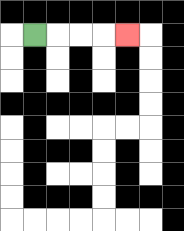{'start': '[1, 1]', 'end': '[5, 1]', 'path_directions': 'R,R,R,R', 'path_coordinates': '[[1, 1], [2, 1], [3, 1], [4, 1], [5, 1]]'}